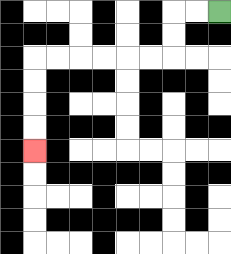{'start': '[9, 0]', 'end': '[1, 6]', 'path_directions': 'L,L,D,D,L,L,L,L,L,L,D,D,D,D', 'path_coordinates': '[[9, 0], [8, 0], [7, 0], [7, 1], [7, 2], [6, 2], [5, 2], [4, 2], [3, 2], [2, 2], [1, 2], [1, 3], [1, 4], [1, 5], [1, 6]]'}